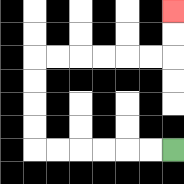{'start': '[7, 6]', 'end': '[7, 0]', 'path_directions': 'L,L,L,L,L,L,U,U,U,U,R,R,R,R,R,R,U,U', 'path_coordinates': '[[7, 6], [6, 6], [5, 6], [4, 6], [3, 6], [2, 6], [1, 6], [1, 5], [1, 4], [1, 3], [1, 2], [2, 2], [3, 2], [4, 2], [5, 2], [6, 2], [7, 2], [7, 1], [7, 0]]'}